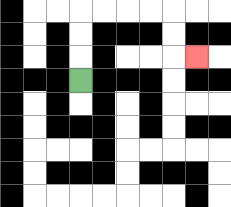{'start': '[3, 3]', 'end': '[8, 2]', 'path_directions': 'U,U,U,R,R,R,R,D,D,R', 'path_coordinates': '[[3, 3], [3, 2], [3, 1], [3, 0], [4, 0], [5, 0], [6, 0], [7, 0], [7, 1], [7, 2], [8, 2]]'}